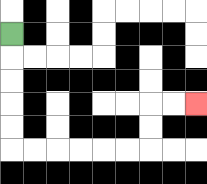{'start': '[0, 1]', 'end': '[8, 4]', 'path_directions': 'D,D,D,D,D,R,R,R,R,R,R,U,U,R,R', 'path_coordinates': '[[0, 1], [0, 2], [0, 3], [0, 4], [0, 5], [0, 6], [1, 6], [2, 6], [3, 6], [4, 6], [5, 6], [6, 6], [6, 5], [6, 4], [7, 4], [8, 4]]'}